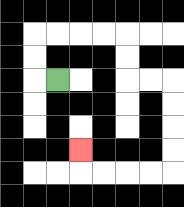{'start': '[2, 3]', 'end': '[3, 6]', 'path_directions': 'L,U,U,R,R,R,R,D,D,R,R,D,D,D,D,L,L,L,L,U', 'path_coordinates': '[[2, 3], [1, 3], [1, 2], [1, 1], [2, 1], [3, 1], [4, 1], [5, 1], [5, 2], [5, 3], [6, 3], [7, 3], [7, 4], [7, 5], [7, 6], [7, 7], [6, 7], [5, 7], [4, 7], [3, 7], [3, 6]]'}